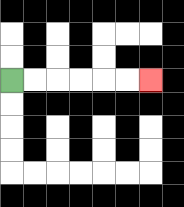{'start': '[0, 3]', 'end': '[6, 3]', 'path_directions': 'R,R,R,R,R,R', 'path_coordinates': '[[0, 3], [1, 3], [2, 3], [3, 3], [4, 3], [5, 3], [6, 3]]'}